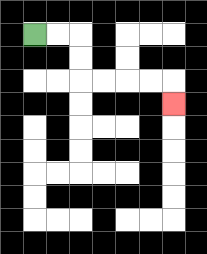{'start': '[1, 1]', 'end': '[7, 4]', 'path_directions': 'R,R,D,D,R,R,R,R,D', 'path_coordinates': '[[1, 1], [2, 1], [3, 1], [3, 2], [3, 3], [4, 3], [5, 3], [6, 3], [7, 3], [7, 4]]'}